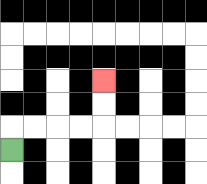{'start': '[0, 6]', 'end': '[4, 3]', 'path_directions': 'U,R,R,R,R,U,U', 'path_coordinates': '[[0, 6], [0, 5], [1, 5], [2, 5], [3, 5], [4, 5], [4, 4], [4, 3]]'}